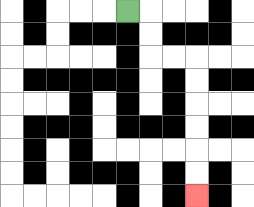{'start': '[5, 0]', 'end': '[8, 8]', 'path_directions': 'R,D,D,R,R,D,D,D,D,D,D', 'path_coordinates': '[[5, 0], [6, 0], [6, 1], [6, 2], [7, 2], [8, 2], [8, 3], [8, 4], [8, 5], [8, 6], [8, 7], [8, 8]]'}